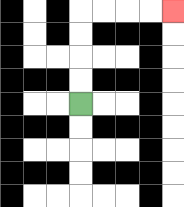{'start': '[3, 4]', 'end': '[7, 0]', 'path_directions': 'U,U,U,U,R,R,R,R', 'path_coordinates': '[[3, 4], [3, 3], [3, 2], [3, 1], [3, 0], [4, 0], [5, 0], [6, 0], [7, 0]]'}